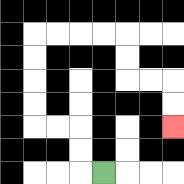{'start': '[4, 7]', 'end': '[7, 5]', 'path_directions': 'L,U,U,L,L,U,U,U,U,R,R,R,R,D,D,R,R,D,D', 'path_coordinates': '[[4, 7], [3, 7], [3, 6], [3, 5], [2, 5], [1, 5], [1, 4], [1, 3], [1, 2], [1, 1], [2, 1], [3, 1], [4, 1], [5, 1], [5, 2], [5, 3], [6, 3], [7, 3], [7, 4], [7, 5]]'}